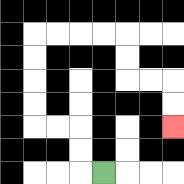{'start': '[4, 7]', 'end': '[7, 5]', 'path_directions': 'L,U,U,L,L,U,U,U,U,R,R,R,R,D,D,R,R,D,D', 'path_coordinates': '[[4, 7], [3, 7], [3, 6], [3, 5], [2, 5], [1, 5], [1, 4], [1, 3], [1, 2], [1, 1], [2, 1], [3, 1], [4, 1], [5, 1], [5, 2], [5, 3], [6, 3], [7, 3], [7, 4], [7, 5]]'}